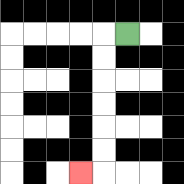{'start': '[5, 1]', 'end': '[3, 7]', 'path_directions': 'L,D,D,D,D,D,D,L', 'path_coordinates': '[[5, 1], [4, 1], [4, 2], [4, 3], [4, 4], [4, 5], [4, 6], [4, 7], [3, 7]]'}